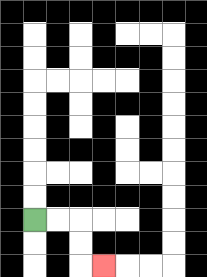{'start': '[1, 9]', 'end': '[4, 11]', 'path_directions': 'R,R,D,D,R', 'path_coordinates': '[[1, 9], [2, 9], [3, 9], [3, 10], [3, 11], [4, 11]]'}